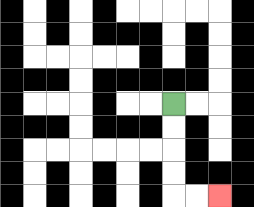{'start': '[7, 4]', 'end': '[9, 8]', 'path_directions': 'D,D,D,D,R,R', 'path_coordinates': '[[7, 4], [7, 5], [7, 6], [7, 7], [7, 8], [8, 8], [9, 8]]'}